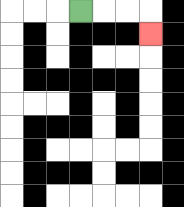{'start': '[3, 0]', 'end': '[6, 1]', 'path_directions': 'R,R,R,D', 'path_coordinates': '[[3, 0], [4, 0], [5, 0], [6, 0], [6, 1]]'}